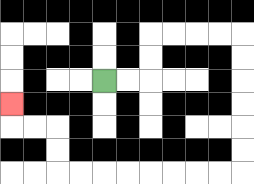{'start': '[4, 3]', 'end': '[0, 4]', 'path_directions': 'R,R,U,U,R,R,R,R,D,D,D,D,D,D,L,L,L,L,L,L,L,L,U,U,L,L,U', 'path_coordinates': '[[4, 3], [5, 3], [6, 3], [6, 2], [6, 1], [7, 1], [8, 1], [9, 1], [10, 1], [10, 2], [10, 3], [10, 4], [10, 5], [10, 6], [10, 7], [9, 7], [8, 7], [7, 7], [6, 7], [5, 7], [4, 7], [3, 7], [2, 7], [2, 6], [2, 5], [1, 5], [0, 5], [0, 4]]'}